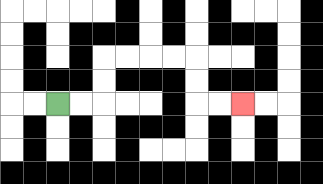{'start': '[2, 4]', 'end': '[10, 4]', 'path_directions': 'R,R,U,U,R,R,R,R,D,D,R,R', 'path_coordinates': '[[2, 4], [3, 4], [4, 4], [4, 3], [4, 2], [5, 2], [6, 2], [7, 2], [8, 2], [8, 3], [8, 4], [9, 4], [10, 4]]'}